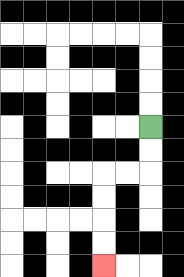{'start': '[6, 5]', 'end': '[4, 11]', 'path_directions': 'D,D,L,L,D,D,D,D', 'path_coordinates': '[[6, 5], [6, 6], [6, 7], [5, 7], [4, 7], [4, 8], [4, 9], [4, 10], [4, 11]]'}